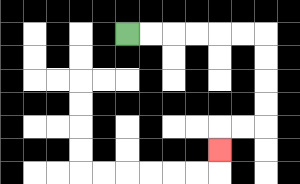{'start': '[5, 1]', 'end': '[9, 6]', 'path_directions': 'R,R,R,R,R,R,D,D,D,D,L,L,D', 'path_coordinates': '[[5, 1], [6, 1], [7, 1], [8, 1], [9, 1], [10, 1], [11, 1], [11, 2], [11, 3], [11, 4], [11, 5], [10, 5], [9, 5], [9, 6]]'}